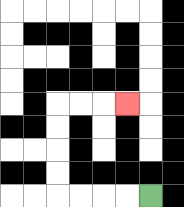{'start': '[6, 8]', 'end': '[5, 4]', 'path_directions': 'L,L,L,L,U,U,U,U,R,R,R', 'path_coordinates': '[[6, 8], [5, 8], [4, 8], [3, 8], [2, 8], [2, 7], [2, 6], [2, 5], [2, 4], [3, 4], [4, 4], [5, 4]]'}